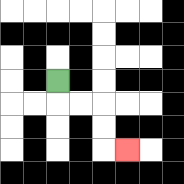{'start': '[2, 3]', 'end': '[5, 6]', 'path_directions': 'D,R,R,D,D,R', 'path_coordinates': '[[2, 3], [2, 4], [3, 4], [4, 4], [4, 5], [4, 6], [5, 6]]'}